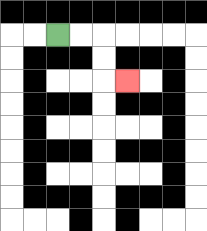{'start': '[2, 1]', 'end': '[5, 3]', 'path_directions': 'R,R,D,D,R', 'path_coordinates': '[[2, 1], [3, 1], [4, 1], [4, 2], [4, 3], [5, 3]]'}